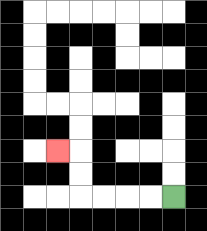{'start': '[7, 8]', 'end': '[2, 6]', 'path_directions': 'L,L,L,L,U,U,L', 'path_coordinates': '[[7, 8], [6, 8], [5, 8], [4, 8], [3, 8], [3, 7], [3, 6], [2, 6]]'}